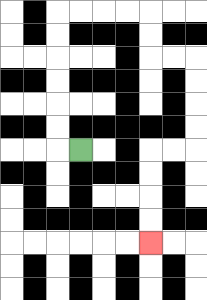{'start': '[3, 6]', 'end': '[6, 10]', 'path_directions': 'L,U,U,U,U,U,U,R,R,R,R,D,D,R,R,D,D,D,D,L,L,D,D,D,D', 'path_coordinates': '[[3, 6], [2, 6], [2, 5], [2, 4], [2, 3], [2, 2], [2, 1], [2, 0], [3, 0], [4, 0], [5, 0], [6, 0], [6, 1], [6, 2], [7, 2], [8, 2], [8, 3], [8, 4], [8, 5], [8, 6], [7, 6], [6, 6], [6, 7], [6, 8], [6, 9], [6, 10]]'}